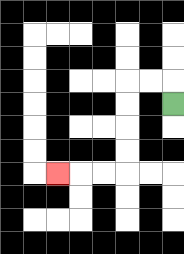{'start': '[7, 4]', 'end': '[2, 7]', 'path_directions': 'U,L,L,D,D,D,D,L,L,L', 'path_coordinates': '[[7, 4], [7, 3], [6, 3], [5, 3], [5, 4], [5, 5], [5, 6], [5, 7], [4, 7], [3, 7], [2, 7]]'}